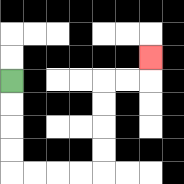{'start': '[0, 3]', 'end': '[6, 2]', 'path_directions': 'D,D,D,D,R,R,R,R,U,U,U,U,R,R,U', 'path_coordinates': '[[0, 3], [0, 4], [0, 5], [0, 6], [0, 7], [1, 7], [2, 7], [3, 7], [4, 7], [4, 6], [4, 5], [4, 4], [4, 3], [5, 3], [6, 3], [6, 2]]'}